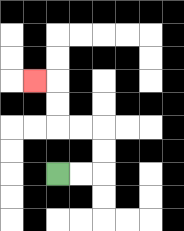{'start': '[2, 7]', 'end': '[1, 3]', 'path_directions': 'R,R,U,U,L,L,U,U,L', 'path_coordinates': '[[2, 7], [3, 7], [4, 7], [4, 6], [4, 5], [3, 5], [2, 5], [2, 4], [2, 3], [1, 3]]'}